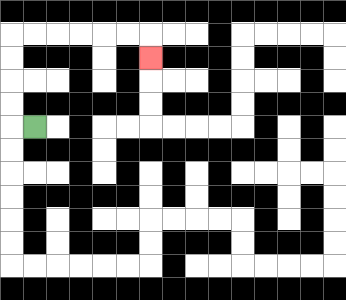{'start': '[1, 5]', 'end': '[6, 2]', 'path_directions': 'L,U,U,U,U,R,R,R,R,R,R,D', 'path_coordinates': '[[1, 5], [0, 5], [0, 4], [0, 3], [0, 2], [0, 1], [1, 1], [2, 1], [3, 1], [4, 1], [5, 1], [6, 1], [6, 2]]'}